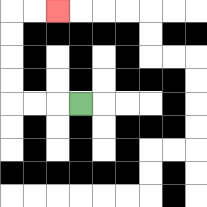{'start': '[3, 4]', 'end': '[2, 0]', 'path_directions': 'L,L,L,U,U,U,U,R,R', 'path_coordinates': '[[3, 4], [2, 4], [1, 4], [0, 4], [0, 3], [0, 2], [0, 1], [0, 0], [1, 0], [2, 0]]'}